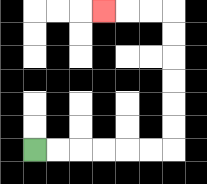{'start': '[1, 6]', 'end': '[4, 0]', 'path_directions': 'R,R,R,R,R,R,U,U,U,U,U,U,L,L,L', 'path_coordinates': '[[1, 6], [2, 6], [3, 6], [4, 6], [5, 6], [6, 6], [7, 6], [7, 5], [7, 4], [7, 3], [7, 2], [7, 1], [7, 0], [6, 0], [5, 0], [4, 0]]'}